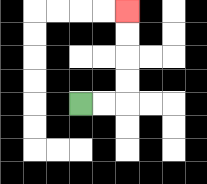{'start': '[3, 4]', 'end': '[5, 0]', 'path_directions': 'R,R,U,U,U,U', 'path_coordinates': '[[3, 4], [4, 4], [5, 4], [5, 3], [5, 2], [5, 1], [5, 0]]'}